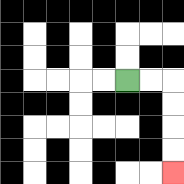{'start': '[5, 3]', 'end': '[7, 7]', 'path_directions': 'R,R,D,D,D,D', 'path_coordinates': '[[5, 3], [6, 3], [7, 3], [7, 4], [7, 5], [7, 6], [7, 7]]'}